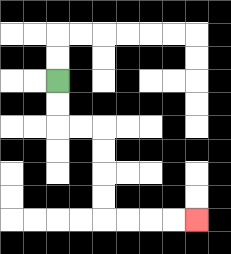{'start': '[2, 3]', 'end': '[8, 9]', 'path_directions': 'D,D,R,R,D,D,D,D,R,R,R,R', 'path_coordinates': '[[2, 3], [2, 4], [2, 5], [3, 5], [4, 5], [4, 6], [4, 7], [4, 8], [4, 9], [5, 9], [6, 9], [7, 9], [8, 9]]'}